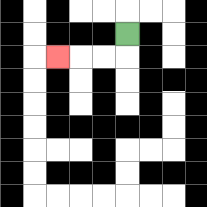{'start': '[5, 1]', 'end': '[2, 2]', 'path_directions': 'D,L,L,L', 'path_coordinates': '[[5, 1], [5, 2], [4, 2], [3, 2], [2, 2]]'}